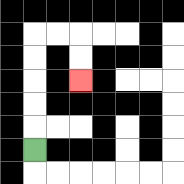{'start': '[1, 6]', 'end': '[3, 3]', 'path_directions': 'U,U,U,U,U,R,R,D,D', 'path_coordinates': '[[1, 6], [1, 5], [1, 4], [1, 3], [1, 2], [1, 1], [2, 1], [3, 1], [3, 2], [3, 3]]'}